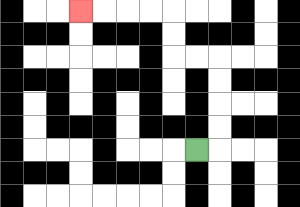{'start': '[8, 6]', 'end': '[3, 0]', 'path_directions': 'R,U,U,U,U,L,L,U,U,L,L,L,L', 'path_coordinates': '[[8, 6], [9, 6], [9, 5], [9, 4], [9, 3], [9, 2], [8, 2], [7, 2], [7, 1], [7, 0], [6, 0], [5, 0], [4, 0], [3, 0]]'}